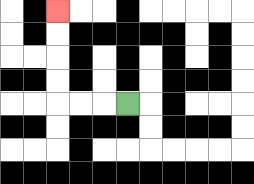{'start': '[5, 4]', 'end': '[2, 0]', 'path_directions': 'L,L,L,U,U,U,U', 'path_coordinates': '[[5, 4], [4, 4], [3, 4], [2, 4], [2, 3], [2, 2], [2, 1], [2, 0]]'}